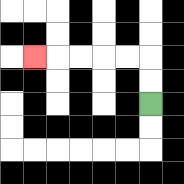{'start': '[6, 4]', 'end': '[1, 2]', 'path_directions': 'U,U,L,L,L,L,L', 'path_coordinates': '[[6, 4], [6, 3], [6, 2], [5, 2], [4, 2], [3, 2], [2, 2], [1, 2]]'}